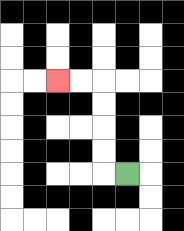{'start': '[5, 7]', 'end': '[2, 3]', 'path_directions': 'L,U,U,U,U,L,L', 'path_coordinates': '[[5, 7], [4, 7], [4, 6], [4, 5], [4, 4], [4, 3], [3, 3], [2, 3]]'}